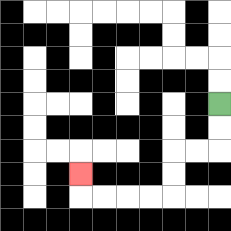{'start': '[9, 4]', 'end': '[3, 7]', 'path_directions': 'D,D,L,L,D,D,L,L,L,L,U', 'path_coordinates': '[[9, 4], [9, 5], [9, 6], [8, 6], [7, 6], [7, 7], [7, 8], [6, 8], [5, 8], [4, 8], [3, 8], [3, 7]]'}